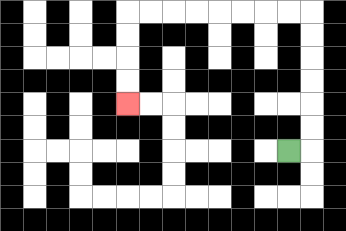{'start': '[12, 6]', 'end': '[5, 4]', 'path_directions': 'R,U,U,U,U,U,U,L,L,L,L,L,L,L,L,D,D,D,D', 'path_coordinates': '[[12, 6], [13, 6], [13, 5], [13, 4], [13, 3], [13, 2], [13, 1], [13, 0], [12, 0], [11, 0], [10, 0], [9, 0], [8, 0], [7, 0], [6, 0], [5, 0], [5, 1], [5, 2], [5, 3], [5, 4]]'}